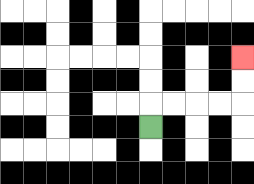{'start': '[6, 5]', 'end': '[10, 2]', 'path_directions': 'U,R,R,R,R,U,U', 'path_coordinates': '[[6, 5], [6, 4], [7, 4], [8, 4], [9, 4], [10, 4], [10, 3], [10, 2]]'}